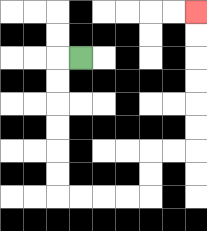{'start': '[3, 2]', 'end': '[8, 0]', 'path_directions': 'L,D,D,D,D,D,D,R,R,R,R,U,U,R,R,U,U,U,U,U,U', 'path_coordinates': '[[3, 2], [2, 2], [2, 3], [2, 4], [2, 5], [2, 6], [2, 7], [2, 8], [3, 8], [4, 8], [5, 8], [6, 8], [6, 7], [6, 6], [7, 6], [8, 6], [8, 5], [8, 4], [8, 3], [8, 2], [8, 1], [8, 0]]'}